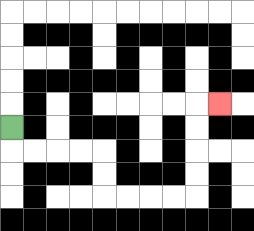{'start': '[0, 5]', 'end': '[9, 4]', 'path_directions': 'D,R,R,R,R,D,D,R,R,R,R,U,U,U,U,R', 'path_coordinates': '[[0, 5], [0, 6], [1, 6], [2, 6], [3, 6], [4, 6], [4, 7], [4, 8], [5, 8], [6, 8], [7, 8], [8, 8], [8, 7], [8, 6], [8, 5], [8, 4], [9, 4]]'}